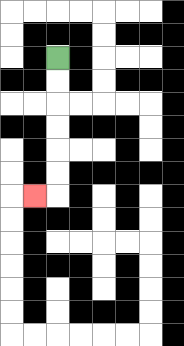{'start': '[2, 2]', 'end': '[1, 8]', 'path_directions': 'D,D,D,D,D,D,L', 'path_coordinates': '[[2, 2], [2, 3], [2, 4], [2, 5], [2, 6], [2, 7], [2, 8], [1, 8]]'}